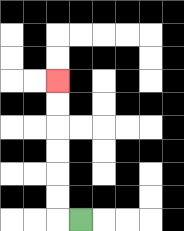{'start': '[3, 9]', 'end': '[2, 3]', 'path_directions': 'L,U,U,U,U,U,U', 'path_coordinates': '[[3, 9], [2, 9], [2, 8], [2, 7], [2, 6], [2, 5], [2, 4], [2, 3]]'}